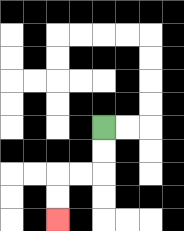{'start': '[4, 5]', 'end': '[2, 9]', 'path_directions': 'D,D,L,L,D,D', 'path_coordinates': '[[4, 5], [4, 6], [4, 7], [3, 7], [2, 7], [2, 8], [2, 9]]'}